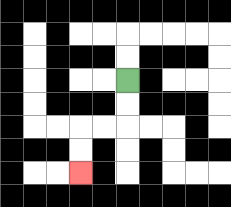{'start': '[5, 3]', 'end': '[3, 7]', 'path_directions': 'D,D,L,L,D,D', 'path_coordinates': '[[5, 3], [5, 4], [5, 5], [4, 5], [3, 5], [3, 6], [3, 7]]'}